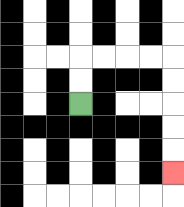{'start': '[3, 4]', 'end': '[7, 7]', 'path_directions': 'U,U,R,R,R,R,D,D,D,D,D', 'path_coordinates': '[[3, 4], [3, 3], [3, 2], [4, 2], [5, 2], [6, 2], [7, 2], [7, 3], [7, 4], [7, 5], [7, 6], [7, 7]]'}